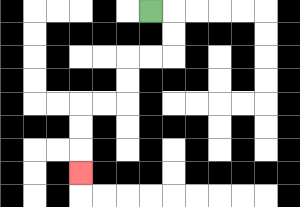{'start': '[6, 0]', 'end': '[3, 7]', 'path_directions': 'R,D,D,L,L,D,D,L,L,D,D,D', 'path_coordinates': '[[6, 0], [7, 0], [7, 1], [7, 2], [6, 2], [5, 2], [5, 3], [5, 4], [4, 4], [3, 4], [3, 5], [3, 6], [3, 7]]'}